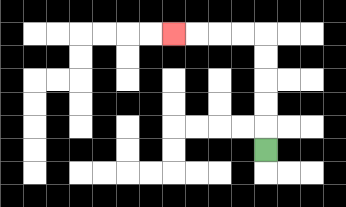{'start': '[11, 6]', 'end': '[7, 1]', 'path_directions': 'U,U,U,U,U,L,L,L,L', 'path_coordinates': '[[11, 6], [11, 5], [11, 4], [11, 3], [11, 2], [11, 1], [10, 1], [9, 1], [8, 1], [7, 1]]'}